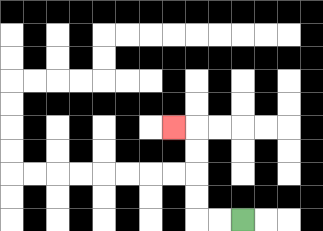{'start': '[10, 9]', 'end': '[7, 5]', 'path_directions': 'L,L,U,U,U,U,L', 'path_coordinates': '[[10, 9], [9, 9], [8, 9], [8, 8], [8, 7], [8, 6], [8, 5], [7, 5]]'}